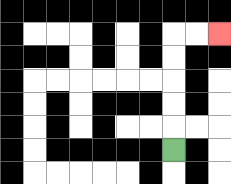{'start': '[7, 6]', 'end': '[9, 1]', 'path_directions': 'U,U,U,U,U,R,R', 'path_coordinates': '[[7, 6], [7, 5], [7, 4], [7, 3], [7, 2], [7, 1], [8, 1], [9, 1]]'}